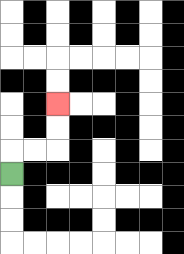{'start': '[0, 7]', 'end': '[2, 4]', 'path_directions': 'U,R,R,U,U', 'path_coordinates': '[[0, 7], [0, 6], [1, 6], [2, 6], [2, 5], [2, 4]]'}